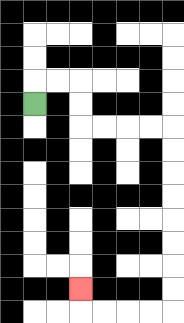{'start': '[1, 4]', 'end': '[3, 12]', 'path_directions': 'U,R,R,D,D,R,R,R,R,D,D,D,D,D,D,D,D,L,L,L,L,U', 'path_coordinates': '[[1, 4], [1, 3], [2, 3], [3, 3], [3, 4], [3, 5], [4, 5], [5, 5], [6, 5], [7, 5], [7, 6], [7, 7], [7, 8], [7, 9], [7, 10], [7, 11], [7, 12], [7, 13], [6, 13], [5, 13], [4, 13], [3, 13], [3, 12]]'}